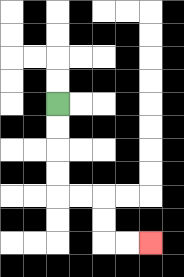{'start': '[2, 4]', 'end': '[6, 10]', 'path_directions': 'D,D,D,D,R,R,D,D,R,R', 'path_coordinates': '[[2, 4], [2, 5], [2, 6], [2, 7], [2, 8], [3, 8], [4, 8], [4, 9], [4, 10], [5, 10], [6, 10]]'}